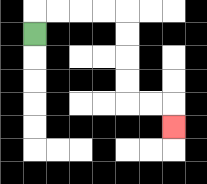{'start': '[1, 1]', 'end': '[7, 5]', 'path_directions': 'U,R,R,R,R,D,D,D,D,R,R,D', 'path_coordinates': '[[1, 1], [1, 0], [2, 0], [3, 0], [4, 0], [5, 0], [5, 1], [5, 2], [5, 3], [5, 4], [6, 4], [7, 4], [7, 5]]'}